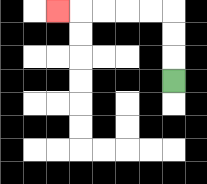{'start': '[7, 3]', 'end': '[2, 0]', 'path_directions': 'U,U,U,L,L,L,L,L', 'path_coordinates': '[[7, 3], [7, 2], [7, 1], [7, 0], [6, 0], [5, 0], [4, 0], [3, 0], [2, 0]]'}